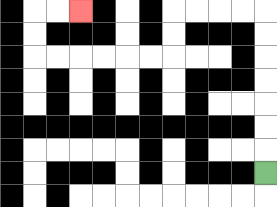{'start': '[11, 7]', 'end': '[3, 0]', 'path_directions': 'U,U,U,U,U,U,U,L,L,L,L,D,D,L,L,L,L,L,L,U,U,R,R', 'path_coordinates': '[[11, 7], [11, 6], [11, 5], [11, 4], [11, 3], [11, 2], [11, 1], [11, 0], [10, 0], [9, 0], [8, 0], [7, 0], [7, 1], [7, 2], [6, 2], [5, 2], [4, 2], [3, 2], [2, 2], [1, 2], [1, 1], [1, 0], [2, 0], [3, 0]]'}